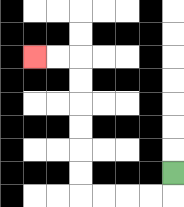{'start': '[7, 7]', 'end': '[1, 2]', 'path_directions': 'D,L,L,L,L,U,U,U,U,U,U,L,L', 'path_coordinates': '[[7, 7], [7, 8], [6, 8], [5, 8], [4, 8], [3, 8], [3, 7], [3, 6], [3, 5], [3, 4], [3, 3], [3, 2], [2, 2], [1, 2]]'}